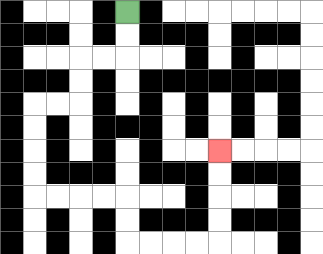{'start': '[5, 0]', 'end': '[9, 6]', 'path_directions': 'D,D,L,L,D,D,L,L,D,D,D,D,R,R,R,R,D,D,R,R,R,R,U,U,U,U', 'path_coordinates': '[[5, 0], [5, 1], [5, 2], [4, 2], [3, 2], [3, 3], [3, 4], [2, 4], [1, 4], [1, 5], [1, 6], [1, 7], [1, 8], [2, 8], [3, 8], [4, 8], [5, 8], [5, 9], [5, 10], [6, 10], [7, 10], [8, 10], [9, 10], [9, 9], [9, 8], [9, 7], [9, 6]]'}